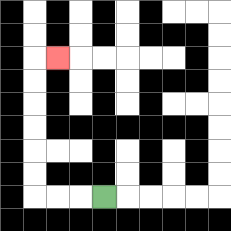{'start': '[4, 8]', 'end': '[2, 2]', 'path_directions': 'L,L,L,U,U,U,U,U,U,R', 'path_coordinates': '[[4, 8], [3, 8], [2, 8], [1, 8], [1, 7], [1, 6], [1, 5], [1, 4], [1, 3], [1, 2], [2, 2]]'}